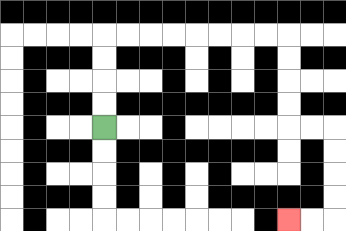{'start': '[4, 5]', 'end': '[12, 9]', 'path_directions': 'U,U,U,U,R,R,R,R,R,R,R,R,D,D,D,D,R,R,D,D,D,D,L,L', 'path_coordinates': '[[4, 5], [4, 4], [4, 3], [4, 2], [4, 1], [5, 1], [6, 1], [7, 1], [8, 1], [9, 1], [10, 1], [11, 1], [12, 1], [12, 2], [12, 3], [12, 4], [12, 5], [13, 5], [14, 5], [14, 6], [14, 7], [14, 8], [14, 9], [13, 9], [12, 9]]'}